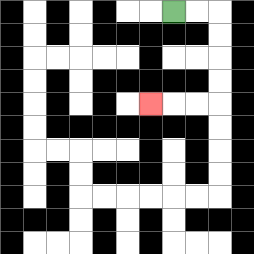{'start': '[7, 0]', 'end': '[6, 4]', 'path_directions': 'R,R,D,D,D,D,L,L,L', 'path_coordinates': '[[7, 0], [8, 0], [9, 0], [9, 1], [9, 2], [9, 3], [9, 4], [8, 4], [7, 4], [6, 4]]'}